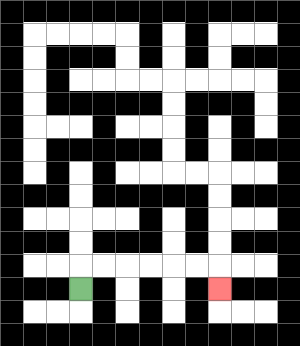{'start': '[3, 12]', 'end': '[9, 12]', 'path_directions': 'U,R,R,R,R,R,R,D', 'path_coordinates': '[[3, 12], [3, 11], [4, 11], [5, 11], [6, 11], [7, 11], [8, 11], [9, 11], [9, 12]]'}